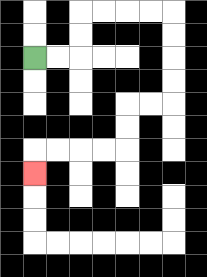{'start': '[1, 2]', 'end': '[1, 7]', 'path_directions': 'R,R,U,U,R,R,R,R,D,D,D,D,L,L,D,D,L,L,L,L,D', 'path_coordinates': '[[1, 2], [2, 2], [3, 2], [3, 1], [3, 0], [4, 0], [5, 0], [6, 0], [7, 0], [7, 1], [7, 2], [7, 3], [7, 4], [6, 4], [5, 4], [5, 5], [5, 6], [4, 6], [3, 6], [2, 6], [1, 6], [1, 7]]'}